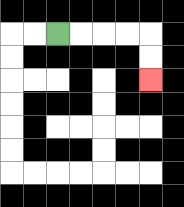{'start': '[2, 1]', 'end': '[6, 3]', 'path_directions': 'R,R,R,R,D,D', 'path_coordinates': '[[2, 1], [3, 1], [4, 1], [5, 1], [6, 1], [6, 2], [6, 3]]'}